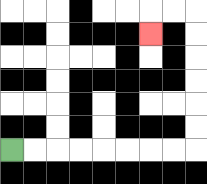{'start': '[0, 6]', 'end': '[6, 1]', 'path_directions': 'R,R,R,R,R,R,R,R,U,U,U,U,U,U,L,L,D', 'path_coordinates': '[[0, 6], [1, 6], [2, 6], [3, 6], [4, 6], [5, 6], [6, 6], [7, 6], [8, 6], [8, 5], [8, 4], [8, 3], [8, 2], [8, 1], [8, 0], [7, 0], [6, 0], [6, 1]]'}